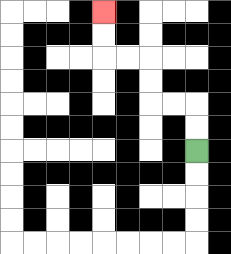{'start': '[8, 6]', 'end': '[4, 0]', 'path_directions': 'U,U,L,L,U,U,L,L,U,U', 'path_coordinates': '[[8, 6], [8, 5], [8, 4], [7, 4], [6, 4], [6, 3], [6, 2], [5, 2], [4, 2], [4, 1], [4, 0]]'}